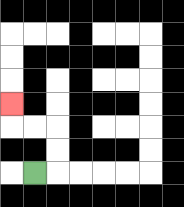{'start': '[1, 7]', 'end': '[0, 4]', 'path_directions': 'R,U,U,L,L,U', 'path_coordinates': '[[1, 7], [2, 7], [2, 6], [2, 5], [1, 5], [0, 5], [0, 4]]'}